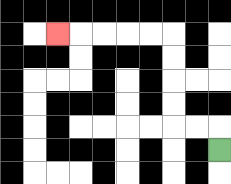{'start': '[9, 6]', 'end': '[2, 1]', 'path_directions': 'U,L,L,U,U,U,U,L,L,L,L,L', 'path_coordinates': '[[9, 6], [9, 5], [8, 5], [7, 5], [7, 4], [7, 3], [7, 2], [7, 1], [6, 1], [5, 1], [4, 1], [3, 1], [2, 1]]'}